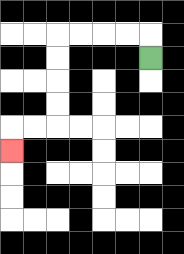{'start': '[6, 2]', 'end': '[0, 6]', 'path_directions': 'U,L,L,L,L,D,D,D,D,L,L,D', 'path_coordinates': '[[6, 2], [6, 1], [5, 1], [4, 1], [3, 1], [2, 1], [2, 2], [2, 3], [2, 4], [2, 5], [1, 5], [0, 5], [0, 6]]'}